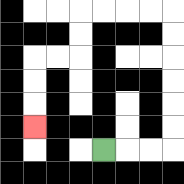{'start': '[4, 6]', 'end': '[1, 5]', 'path_directions': 'R,R,R,U,U,U,U,U,U,L,L,L,L,D,D,L,L,D,D,D', 'path_coordinates': '[[4, 6], [5, 6], [6, 6], [7, 6], [7, 5], [7, 4], [7, 3], [7, 2], [7, 1], [7, 0], [6, 0], [5, 0], [4, 0], [3, 0], [3, 1], [3, 2], [2, 2], [1, 2], [1, 3], [1, 4], [1, 5]]'}